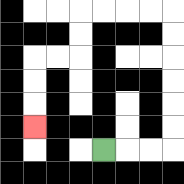{'start': '[4, 6]', 'end': '[1, 5]', 'path_directions': 'R,R,R,U,U,U,U,U,U,L,L,L,L,D,D,L,L,D,D,D', 'path_coordinates': '[[4, 6], [5, 6], [6, 6], [7, 6], [7, 5], [7, 4], [7, 3], [7, 2], [7, 1], [7, 0], [6, 0], [5, 0], [4, 0], [3, 0], [3, 1], [3, 2], [2, 2], [1, 2], [1, 3], [1, 4], [1, 5]]'}